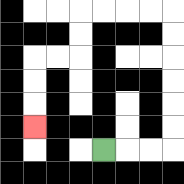{'start': '[4, 6]', 'end': '[1, 5]', 'path_directions': 'R,R,R,U,U,U,U,U,U,L,L,L,L,D,D,L,L,D,D,D', 'path_coordinates': '[[4, 6], [5, 6], [6, 6], [7, 6], [7, 5], [7, 4], [7, 3], [7, 2], [7, 1], [7, 0], [6, 0], [5, 0], [4, 0], [3, 0], [3, 1], [3, 2], [2, 2], [1, 2], [1, 3], [1, 4], [1, 5]]'}